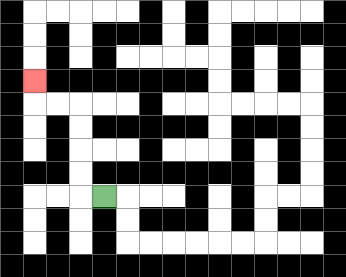{'start': '[4, 8]', 'end': '[1, 3]', 'path_directions': 'L,U,U,U,U,L,L,U', 'path_coordinates': '[[4, 8], [3, 8], [3, 7], [3, 6], [3, 5], [3, 4], [2, 4], [1, 4], [1, 3]]'}